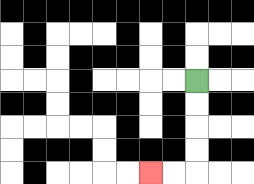{'start': '[8, 3]', 'end': '[6, 7]', 'path_directions': 'D,D,D,D,L,L', 'path_coordinates': '[[8, 3], [8, 4], [8, 5], [8, 6], [8, 7], [7, 7], [6, 7]]'}